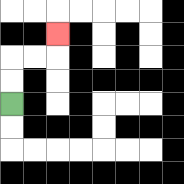{'start': '[0, 4]', 'end': '[2, 1]', 'path_directions': 'U,U,R,R,U', 'path_coordinates': '[[0, 4], [0, 3], [0, 2], [1, 2], [2, 2], [2, 1]]'}